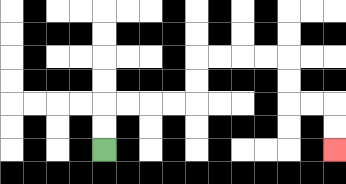{'start': '[4, 6]', 'end': '[14, 6]', 'path_directions': 'U,U,R,R,R,R,U,U,R,R,R,R,D,D,R,R,D,D', 'path_coordinates': '[[4, 6], [4, 5], [4, 4], [5, 4], [6, 4], [7, 4], [8, 4], [8, 3], [8, 2], [9, 2], [10, 2], [11, 2], [12, 2], [12, 3], [12, 4], [13, 4], [14, 4], [14, 5], [14, 6]]'}